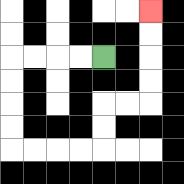{'start': '[4, 2]', 'end': '[6, 0]', 'path_directions': 'L,L,L,L,D,D,D,D,R,R,R,R,U,U,R,R,U,U,U,U', 'path_coordinates': '[[4, 2], [3, 2], [2, 2], [1, 2], [0, 2], [0, 3], [0, 4], [0, 5], [0, 6], [1, 6], [2, 6], [3, 6], [4, 6], [4, 5], [4, 4], [5, 4], [6, 4], [6, 3], [6, 2], [6, 1], [6, 0]]'}